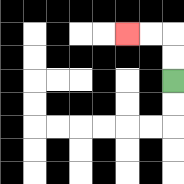{'start': '[7, 3]', 'end': '[5, 1]', 'path_directions': 'U,U,L,L', 'path_coordinates': '[[7, 3], [7, 2], [7, 1], [6, 1], [5, 1]]'}